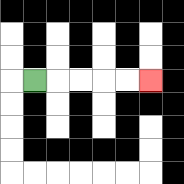{'start': '[1, 3]', 'end': '[6, 3]', 'path_directions': 'R,R,R,R,R', 'path_coordinates': '[[1, 3], [2, 3], [3, 3], [4, 3], [5, 3], [6, 3]]'}